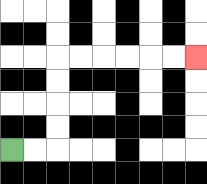{'start': '[0, 6]', 'end': '[8, 2]', 'path_directions': 'R,R,U,U,U,U,R,R,R,R,R,R', 'path_coordinates': '[[0, 6], [1, 6], [2, 6], [2, 5], [2, 4], [2, 3], [2, 2], [3, 2], [4, 2], [5, 2], [6, 2], [7, 2], [8, 2]]'}